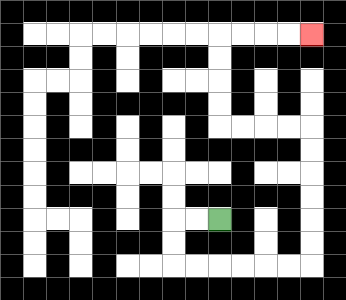{'start': '[9, 9]', 'end': '[13, 1]', 'path_directions': 'L,L,D,D,R,R,R,R,R,R,U,U,U,U,U,U,L,L,L,L,U,U,U,U,R,R,R,R', 'path_coordinates': '[[9, 9], [8, 9], [7, 9], [7, 10], [7, 11], [8, 11], [9, 11], [10, 11], [11, 11], [12, 11], [13, 11], [13, 10], [13, 9], [13, 8], [13, 7], [13, 6], [13, 5], [12, 5], [11, 5], [10, 5], [9, 5], [9, 4], [9, 3], [9, 2], [9, 1], [10, 1], [11, 1], [12, 1], [13, 1]]'}